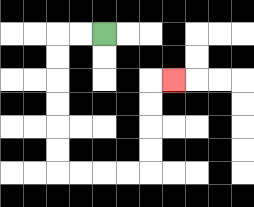{'start': '[4, 1]', 'end': '[7, 3]', 'path_directions': 'L,L,D,D,D,D,D,D,R,R,R,R,U,U,U,U,R', 'path_coordinates': '[[4, 1], [3, 1], [2, 1], [2, 2], [2, 3], [2, 4], [2, 5], [2, 6], [2, 7], [3, 7], [4, 7], [5, 7], [6, 7], [6, 6], [6, 5], [6, 4], [6, 3], [7, 3]]'}